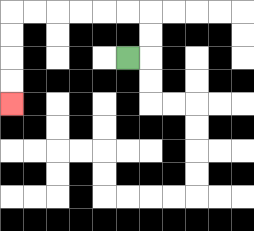{'start': '[5, 2]', 'end': '[0, 4]', 'path_directions': 'R,U,U,L,L,L,L,L,L,D,D,D,D', 'path_coordinates': '[[5, 2], [6, 2], [6, 1], [6, 0], [5, 0], [4, 0], [3, 0], [2, 0], [1, 0], [0, 0], [0, 1], [0, 2], [0, 3], [0, 4]]'}